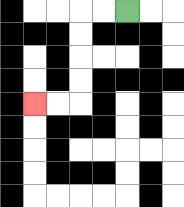{'start': '[5, 0]', 'end': '[1, 4]', 'path_directions': 'L,L,D,D,D,D,L,L', 'path_coordinates': '[[5, 0], [4, 0], [3, 0], [3, 1], [3, 2], [3, 3], [3, 4], [2, 4], [1, 4]]'}